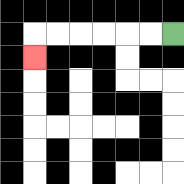{'start': '[7, 1]', 'end': '[1, 2]', 'path_directions': 'L,L,L,L,L,L,D', 'path_coordinates': '[[7, 1], [6, 1], [5, 1], [4, 1], [3, 1], [2, 1], [1, 1], [1, 2]]'}